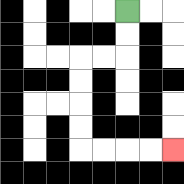{'start': '[5, 0]', 'end': '[7, 6]', 'path_directions': 'D,D,L,L,D,D,D,D,R,R,R,R', 'path_coordinates': '[[5, 0], [5, 1], [5, 2], [4, 2], [3, 2], [3, 3], [3, 4], [3, 5], [3, 6], [4, 6], [5, 6], [6, 6], [7, 6]]'}